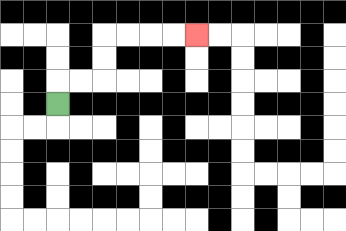{'start': '[2, 4]', 'end': '[8, 1]', 'path_directions': 'U,R,R,U,U,R,R,R,R', 'path_coordinates': '[[2, 4], [2, 3], [3, 3], [4, 3], [4, 2], [4, 1], [5, 1], [6, 1], [7, 1], [8, 1]]'}